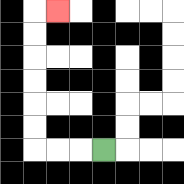{'start': '[4, 6]', 'end': '[2, 0]', 'path_directions': 'L,L,L,U,U,U,U,U,U,R', 'path_coordinates': '[[4, 6], [3, 6], [2, 6], [1, 6], [1, 5], [1, 4], [1, 3], [1, 2], [1, 1], [1, 0], [2, 0]]'}